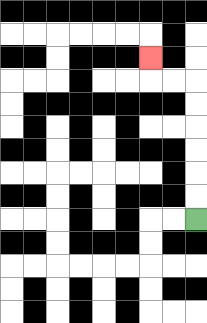{'start': '[8, 9]', 'end': '[6, 2]', 'path_directions': 'U,U,U,U,U,U,L,L,U', 'path_coordinates': '[[8, 9], [8, 8], [8, 7], [8, 6], [8, 5], [8, 4], [8, 3], [7, 3], [6, 3], [6, 2]]'}